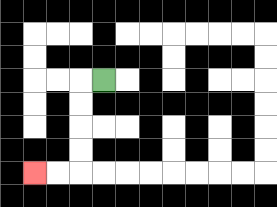{'start': '[4, 3]', 'end': '[1, 7]', 'path_directions': 'L,D,D,D,D,L,L', 'path_coordinates': '[[4, 3], [3, 3], [3, 4], [3, 5], [3, 6], [3, 7], [2, 7], [1, 7]]'}